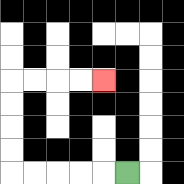{'start': '[5, 7]', 'end': '[4, 3]', 'path_directions': 'L,L,L,L,L,U,U,U,U,R,R,R,R', 'path_coordinates': '[[5, 7], [4, 7], [3, 7], [2, 7], [1, 7], [0, 7], [0, 6], [0, 5], [0, 4], [0, 3], [1, 3], [2, 3], [3, 3], [4, 3]]'}